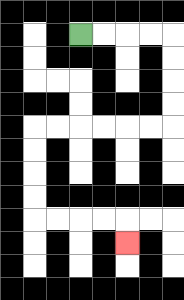{'start': '[3, 1]', 'end': '[5, 10]', 'path_directions': 'R,R,R,R,D,D,D,D,L,L,L,L,L,L,D,D,D,D,R,R,R,R,D', 'path_coordinates': '[[3, 1], [4, 1], [5, 1], [6, 1], [7, 1], [7, 2], [7, 3], [7, 4], [7, 5], [6, 5], [5, 5], [4, 5], [3, 5], [2, 5], [1, 5], [1, 6], [1, 7], [1, 8], [1, 9], [2, 9], [3, 9], [4, 9], [5, 9], [5, 10]]'}